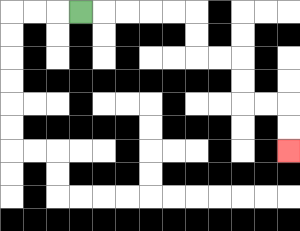{'start': '[3, 0]', 'end': '[12, 6]', 'path_directions': 'R,R,R,R,R,D,D,R,R,D,D,R,R,D,D', 'path_coordinates': '[[3, 0], [4, 0], [5, 0], [6, 0], [7, 0], [8, 0], [8, 1], [8, 2], [9, 2], [10, 2], [10, 3], [10, 4], [11, 4], [12, 4], [12, 5], [12, 6]]'}